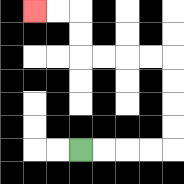{'start': '[3, 6]', 'end': '[1, 0]', 'path_directions': 'R,R,R,R,U,U,U,U,L,L,L,L,U,U,L,L', 'path_coordinates': '[[3, 6], [4, 6], [5, 6], [6, 6], [7, 6], [7, 5], [7, 4], [7, 3], [7, 2], [6, 2], [5, 2], [4, 2], [3, 2], [3, 1], [3, 0], [2, 0], [1, 0]]'}